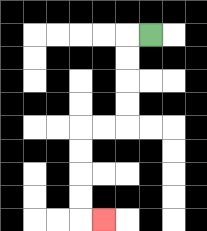{'start': '[6, 1]', 'end': '[4, 9]', 'path_directions': 'L,D,D,D,D,L,L,D,D,D,D,R', 'path_coordinates': '[[6, 1], [5, 1], [5, 2], [5, 3], [5, 4], [5, 5], [4, 5], [3, 5], [3, 6], [3, 7], [3, 8], [3, 9], [4, 9]]'}